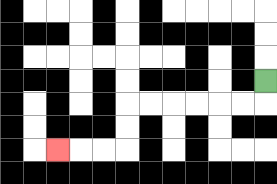{'start': '[11, 3]', 'end': '[2, 6]', 'path_directions': 'D,L,L,L,L,L,L,D,D,L,L,L', 'path_coordinates': '[[11, 3], [11, 4], [10, 4], [9, 4], [8, 4], [7, 4], [6, 4], [5, 4], [5, 5], [5, 6], [4, 6], [3, 6], [2, 6]]'}